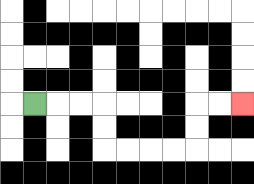{'start': '[1, 4]', 'end': '[10, 4]', 'path_directions': 'R,R,R,D,D,R,R,R,R,U,U,R,R', 'path_coordinates': '[[1, 4], [2, 4], [3, 4], [4, 4], [4, 5], [4, 6], [5, 6], [6, 6], [7, 6], [8, 6], [8, 5], [8, 4], [9, 4], [10, 4]]'}